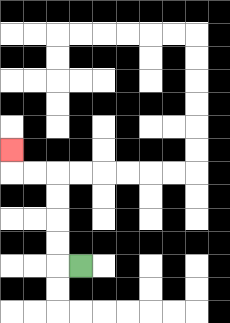{'start': '[3, 11]', 'end': '[0, 6]', 'path_directions': 'L,U,U,U,U,L,L,U', 'path_coordinates': '[[3, 11], [2, 11], [2, 10], [2, 9], [2, 8], [2, 7], [1, 7], [0, 7], [0, 6]]'}